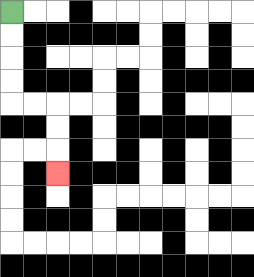{'start': '[0, 0]', 'end': '[2, 7]', 'path_directions': 'D,D,D,D,R,R,D,D,D', 'path_coordinates': '[[0, 0], [0, 1], [0, 2], [0, 3], [0, 4], [1, 4], [2, 4], [2, 5], [2, 6], [2, 7]]'}